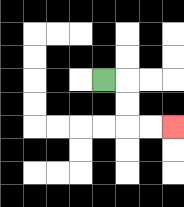{'start': '[4, 3]', 'end': '[7, 5]', 'path_directions': 'R,D,D,R,R', 'path_coordinates': '[[4, 3], [5, 3], [5, 4], [5, 5], [6, 5], [7, 5]]'}